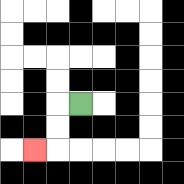{'start': '[3, 4]', 'end': '[1, 6]', 'path_directions': 'L,D,D,L', 'path_coordinates': '[[3, 4], [2, 4], [2, 5], [2, 6], [1, 6]]'}